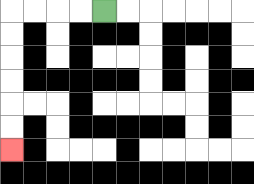{'start': '[4, 0]', 'end': '[0, 6]', 'path_directions': 'L,L,L,L,D,D,D,D,D,D', 'path_coordinates': '[[4, 0], [3, 0], [2, 0], [1, 0], [0, 0], [0, 1], [0, 2], [0, 3], [0, 4], [0, 5], [0, 6]]'}